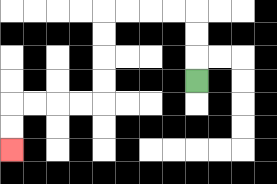{'start': '[8, 3]', 'end': '[0, 6]', 'path_directions': 'U,U,U,L,L,L,L,D,D,D,D,L,L,L,L,D,D', 'path_coordinates': '[[8, 3], [8, 2], [8, 1], [8, 0], [7, 0], [6, 0], [5, 0], [4, 0], [4, 1], [4, 2], [4, 3], [4, 4], [3, 4], [2, 4], [1, 4], [0, 4], [0, 5], [0, 6]]'}